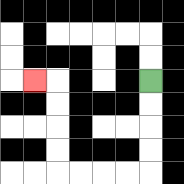{'start': '[6, 3]', 'end': '[1, 3]', 'path_directions': 'D,D,D,D,L,L,L,L,U,U,U,U,L', 'path_coordinates': '[[6, 3], [6, 4], [6, 5], [6, 6], [6, 7], [5, 7], [4, 7], [3, 7], [2, 7], [2, 6], [2, 5], [2, 4], [2, 3], [1, 3]]'}